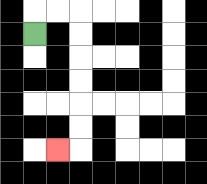{'start': '[1, 1]', 'end': '[2, 6]', 'path_directions': 'U,R,R,D,D,D,D,D,D,L', 'path_coordinates': '[[1, 1], [1, 0], [2, 0], [3, 0], [3, 1], [3, 2], [3, 3], [3, 4], [3, 5], [3, 6], [2, 6]]'}